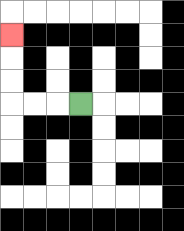{'start': '[3, 4]', 'end': '[0, 1]', 'path_directions': 'L,L,L,U,U,U', 'path_coordinates': '[[3, 4], [2, 4], [1, 4], [0, 4], [0, 3], [0, 2], [0, 1]]'}